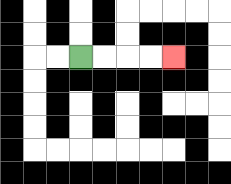{'start': '[3, 2]', 'end': '[7, 2]', 'path_directions': 'R,R,R,R', 'path_coordinates': '[[3, 2], [4, 2], [5, 2], [6, 2], [7, 2]]'}